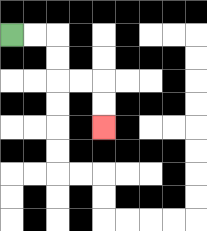{'start': '[0, 1]', 'end': '[4, 5]', 'path_directions': 'R,R,D,D,R,R,D,D', 'path_coordinates': '[[0, 1], [1, 1], [2, 1], [2, 2], [2, 3], [3, 3], [4, 3], [4, 4], [4, 5]]'}